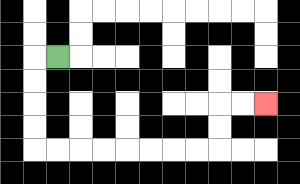{'start': '[2, 2]', 'end': '[11, 4]', 'path_directions': 'L,D,D,D,D,R,R,R,R,R,R,R,R,U,U,R,R', 'path_coordinates': '[[2, 2], [1, 2], [1, 3], [1, 4], [1, 5], [1, 6], [2, 6], [3, 6], [4, 6], [5, 6], [6, 6], [7, 6], [8, 6], [9, 6], [9, 5], [9, 4], [10, 4], [11, 4]]'}